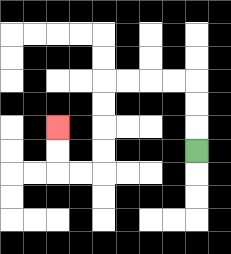{'start': '[8, 6]', 'end': '[2, 5]', 'path_directions': 'U,U,U,L,L,L,L,D,D,D,D,L,L,U,U', 'path_coordinates': '[[8, 6], [8, 5], [8, 4], [8, 3], [7, 3], [6, 3], [5, 3], [4, 3], [4, 4], [4, 5], [4, 6], [4, 7], [3, 7], [2, 7], [2, 6], [2, 5]]'}